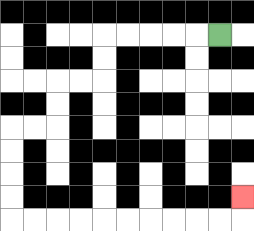{'start': '[9, 1]', 'end': '[10, 8]', 'path_directions': 'L,L,L,L,L,D,D,L,L,D,D,L,L,D,D,D,D,R,R,R,R,R,R,R,R,R,R,U', 'path_coordinates': '[[9, 1], [8, 1], [7, 1], [6, 1], [5, 1], [4, 1], [4, 2], [4, 3], [3, 3], [2, 3], [2, 4], [2, 5], [1, 5], [0, 5], [0, 6], [0, 7], [0, 8], [0, 9], [1, 9], [2, 9], [3, 9], [4, 9], [5, 9], [6, 9], [7, 9], [8, 9], [9, 9], [10, 9], [10, 8]]'}